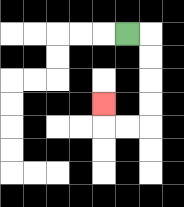{'start': '[5, 1]', 'end': '[4, 4]', 'path_directions': 'R,D,D,D,D,L,L,U', 'path_coordinates': '[[5, 1], [6, 1], [6, 2], [6, 3], [6, 4], [6, 5], [5, 5], [4, 5], [4, 4]]'}